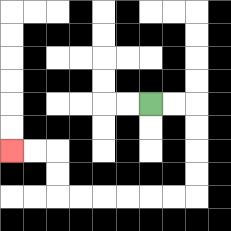{'start': '[6, 4]', 'end': '[0, 6]', 'path_directions': 'R,R,D,D,D,D,L,L,L,L,L,L,U,U,L,L', 'path_coordinates': '[[6, 4], [7, 4], [8, 4], [8, 5], [8, 6], [8, 7], [8, 8], [7, 8], [6, 8], [5, 8], [4, 8], [3, 8], [2, 8], [2, 7], [2, 6], [1, 6], [0, 6]]'}